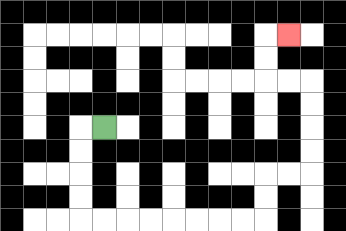{'start': '[4, 5]', 'end': '[12, 1]', 'path_directions': 'L,D,D,D,D,R,R,R,R,R,R,R,R,U,U,R,R,U,U,U,U,L,L,U,U,R', 'path_coordinates': '[[4, 5], [3, 5], [3, 6], [3, 7], [3, 8], [3, 9], [4, 9], [5, 9], [6, 9], [7, 9], [8, 9], [9, 9], [10, 9], [11, 9], [11, 8], [11, 7], [12, 7], [13, 7], [13, 6], [13, 5], [13, 4], [13, 3], [12, 3], [11, 3], [11, 2], [11, 1], [12, 1]]'}